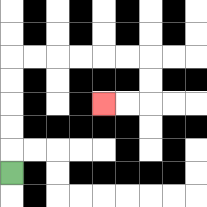{'start': '[0, 7]', 'end': '[4, 4]', 'path_directions': 'U,U,U,U,U,R,R,R,R,R,R,D,D,L,L', 'path_coordinates': '[[0, 7], [0, 6], [0, 5], [0, 4], [0, 3], [0, 2], [1, 2], [2, 2], [3, 2], [4, 2], [5, 2], [6, 2], [6, 3], [6, 4], [5, 4], [4, 4]]'}